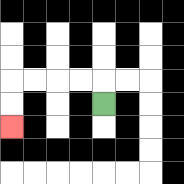{'start': '[4, 4]', 'end': '[0, 5]', 'path_directions': 'U,L,L,L,L,D,D', 'path_coordinates': '[[4, 4], [4, 3], [3, 3], [2, 3], [1, 3], [0, 3], [0, 4], [0, 5]]'}